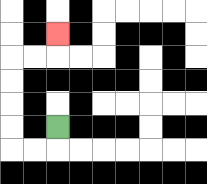{'start': '[2, 5]', 'end': '[2, 1]', 'path_directions': 'D,L,L,U,U,U,U,R,R,U', 'path_coordinates': '[[2, 5], [2, 6], [1, 6], [0, 6], [0, 5], [0, 4], [0, 3], [0, 2], [1, 2], [2, 2], [2, 1]]'}